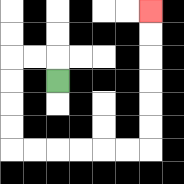{'start': '[2, 3]', 'end': '[6, 0]', 'path_directions': 'U,L,L,D,D,D,D,R,R,R,R,R,R,U,U,U,U,U,U', 'path_coordinates': '[[2, 3], [2, 2], [1, 2], [0, 2], [0, 3], [0, 4], [0, 5], [0, 6], [1, 6], [2, 6], [3, 6], [4, 6], [5, 6], [6, 6], [6, 5], [6, 4], [6, 3], [6, 2], [6, 1], [6, 0]]'}